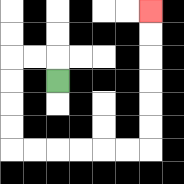{'start': '[2, 3]', 'end': '[6, 0]', 'path_directions': 'U,L,L,D,D,D,D,R,R,R,R,R,R,U,U,U,U,U,U', 'path_coordinates': '[[2, 3], [2, 2], [1, 2], [0, 2], [0, 3], [0, 4], [0, 5], [0, 6], [1, 6], [2, 6], [3, 6], [4, 6], [5, 6], [6, 6], [6, 5], [6, 4], [6, 3], [6, 2], [6, 1], [6, 0]]'}